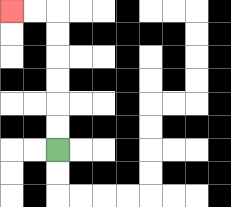{'start': '[2, 6]', 'end': '[0, 0]', 'path_directions': 'U,U,U,U,U,U,L,L', 'path_coordinates': '[[2, 6], [2, 5], [2, 4], [2, 3], [2, 2], [2, 1], [2, 0], [1, 0], [0, 0]]'}